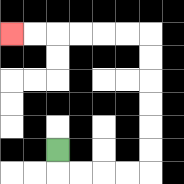{'start': '[2, 6]', 'end': '[0, 1]', 'path_directions': 'D,R,R,R,R,U,U,U,U,U,U,L,L,L,L,L,L', 'path_coordinates': '[[2, 6], [2, 7], [3, 7], [4, 7], [5, 7], [6, 7], [6, 6], [6, 5], [6, 4], [6, 3], [6, 2], [6, 1], [5, 1], [4, 1], [3, 1], [2, 1], [1, 1], [0, 1]]'}